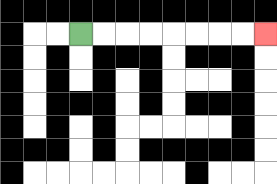{'start': '[3, 1]', 'end': '[11, 1]', 'path_directions': 'R,R,R,R,R,R,R,R', 'path_coordinates': '[[3, 1], [4, 1], [5, 1], [6, 1], [7, 1], [8, 1], [9, 1], [10, 1], [11, 1]]'}